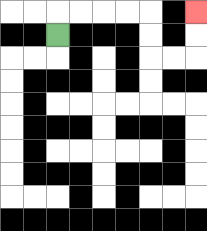{'start': '[2, 1]', 'end': '[8, 0]', 'path_directions': 'U,R,R,R,R,D,D,R,R,U,U', 'path_coordinates': '[[2, 1], [2, 0], [3, 0], [4, 0], [5, 0], [6, 0], [6, 1], [6, 2], [7, 2], [8, 2], [8, 1], [8, 0]]'}